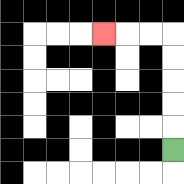{'start': '[7, 6]', 'end': '[4, 1]', 'path_directions': 'U,U,U,U,U,L,L,L', 'path_coordinates': '[[7, 6], [7, 5], [7, 4], [7, 3], [7, 2], [7, 1], [6, 1], [5, 1], [4, 1]]'}